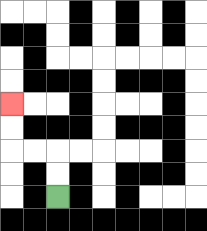{'start': '[2, 8]', 'end': '[0, 4]', 'path_directions': 'U,U,L,L,U,U', 'path_coordinates': '[[2, 8], [2, 7], [2, 6], [1, 6], [0, 6], [0, 5], [0, 4]]'}